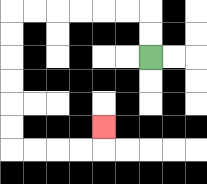{'start': '[6, 2]', 'end': '[4, 5]', 'path_directions': 'U,U,L,L,L,L,L,L,D,D,D,D,D,D,R,R,R,R,U', 'path_coordinates': '[[6, 2], [6, 1], [6, 0], [5, 0], [4, 0], [3, 0], [2, 0], [1, 0], [0, 0], [0, 1], [0, 2], [0, 3], [0, 4], [0, 5], [0, 6], [1, 6], [2, 6], [3, 6], [4, 6], [4, 5]]'}